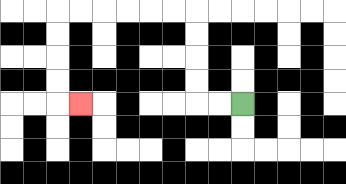{'start': '[10, 4]', 'end': '[3, 4]', 'path_directions': 'L,L,U,U,U,U,L,L,L,L,L,L,D,D,D,D,R', 'path_coordinates': '[[10, 4], [9, 4], [8, 4], [8, 3], [8, 2], [8, 1], [8, 0], [7, 0], [6, 0], [5, 0], [4, 0], [3, 0], [2, 0], [2, 1], [2, 2], [2, 3], [2, 4], [3, 4]]'}